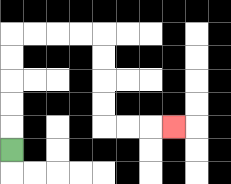{'start': '[0, 6]', 'end': '[7, 5]', 'path_directions': 'U,U,U,U,U,R,R,R,R,D,D,D,D,R,R,R', 'path_coordinates': '[[0, 6], [0, 5], [0, 4], [0, 3], [0, 2], [0, 1], [1, 1], [2, 1], [3, 1], [4, 1], [4, 2], [4, 3], [4, 4], [4, 5], [5, 5], [6, 5], [7, 5]]'}